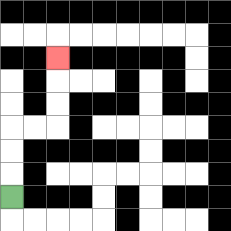{'start': '[0, 8]', 'end': '[2, 2]', 'path_directions': 'U,U,U,R,R,U,U,U', 'path_coordinates': '[[0, 8], [0, 7], [0, 6], [0, 5], [1, 5], [2, 5], [2, 4], [2, 3], [2, 2]]'}